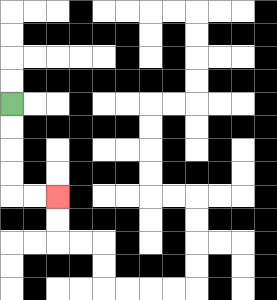{'start': '[0, 4]', 'end': '[2, 8]', 'path_directions': 'D,D,D,D,R,R', 'path_coordinates': '[[0, 4], [0, 5], [0, 6], [0, 7], [0, 8], [1, 8], [2, 8]]'}